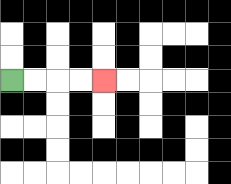{'start': '[0, 3]', 'end': '[4, 3]', 'path_directions': 'R,R,R,R', 'path_coordinates': '[[0, 3], [1, 3], [2, 3], [3, 3], [4, 3]]'}